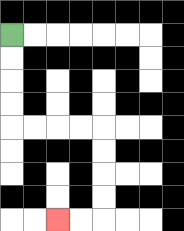{'start': '[0, 1]', 'end': '[2, 9]', 'path_directions': 'D,D,D,D,R,R,R,R,D,D,D,D,L,L', 'path_coordinates': '[[0, 1], [0, 2], [0, 3], [0, 4], [0, 5], [1, 5], [2, 5], [3, 5], [4, 5], [4, 6], [4, 7], [4, 8], [4, 9], [3, 9], [2, 9]]'}